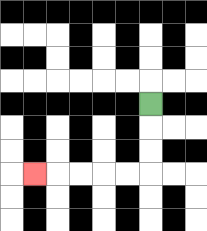{'start': '[6, 4]', 'end': '[1, 7]', 'path_directions': 'D,D,D,L,L,L,L,L', 'path_coordinates': '[[6, 4], [6, 5], [6, 6], [6, 7], [5, 7], [4, 7], [3, 7], [2, 7], [1, 7]]'}